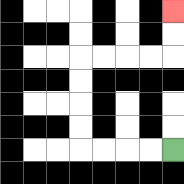{'start': '[7, 6]', 'end': '[7, 0]', 'path_directions': 'L,L,L,L,U,U,U,U,R,R,R,R,U,U', 'path_coordinates': '[[7, 6], [6, 6], [5, 6], [4, 6], [3, 6], [3, 5], [3, 4], [3, 3], [3, 2], [4, 2], [5, 2], [6, 2], [7, 2], [7, 1], [7, 0]]'}